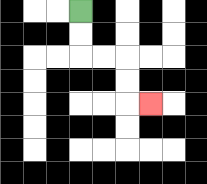{'start': '[3, 0]', 'end': '[6, 4]', 'path_directions': 'D,D,R,R,D,D,R', 'path_coordinates': '[[3, 0], [3, 1], [3, 2], [4, 2], [5, 2], [5, 3], [5, 4], [6, 4]]'}